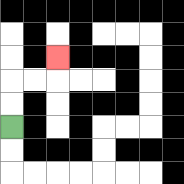{'start': '[0, 5]', 'end': '[2, 2]', 'path_directions': 'U,U,R,R,U', 'path_coordinates': '[[0, 5], [0, 4], [0, 3], [1, 3], [2, 3], [2, 2]]'}